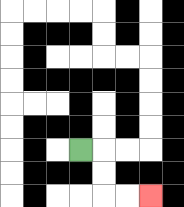{'start': '[3, 6]', 'end': '[6, 8]', 'path_directions': 'R,D,D,R,R', 'path_coordinates': '[[3, 6], [4, 6], [4, 7], [4, 8], [5, 8], [6, 8]]'}